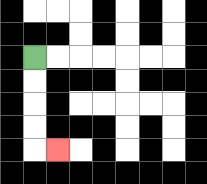{'start': '[1, 2]', 'end': '[2, 6]', 'path_directions': 'D,D,D,D,R', 'path_coordinates': '[[1, 2], [1, 3], [1, 4], [1, 5], [1, 6], [2, 6]]'}